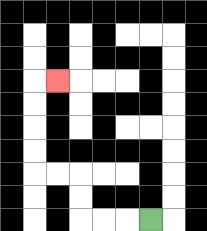{'start': '[6, 9]', 'end': '[2, 3]', 'path_directions': 'L,L,L,U,U,L,L,U,U,U,U,R', 'path_coordinates': '[[6, 9], [5, 9], [4, 9], [3, 9], [3, 8], [3, 7], [2, 7], [1, 7], [1, 6], [1, 5], [1, 4], [1, 3], [2, 3]]'}